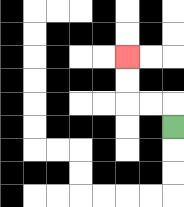{'start': '[7, 5]', 'end': '[5, 2]', 'path_directions': 'U,L,L,U,U', 'path_coordinates': '[[7, 5], [7, 4], [6, 4], [5, 4], [5, 3], [5, 2]]'}